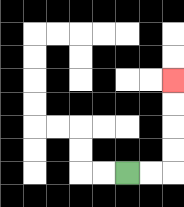{'start': '[5, 7]', 'end': '[7, 3]', 'path_directions': 'R,R,U,U,U,U', 'path_coordinates': '[[5, 7], [6, 7], [7, 7], [7, 6], [7, 5], [7, 4], [7, 3]]'}